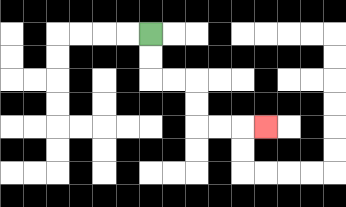{'start': '[6, 1]', 'end': '[11, 5]', 'path_directions': 'D,D,R,R,D,D,R,R,R', 'path_coordinates': '[[6, 1], [6, 2], [6, 3], [7, 3], [8, 3], [8, 4], [8, 5], [9, 5], [10, 5], [11, 5]]'}